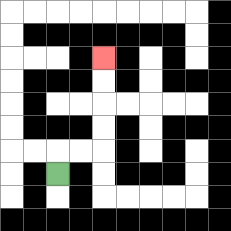{'start': '[2, 7]', 'end': '[4, 2]', 'path_directions': 'U,R,R,U,U,U,U', 'path_coordinates': '[[2, 7], [2, 6], [3, 6], [4, 6], [4, 5], [4, 4], [4, 3], [4, 2]]'}